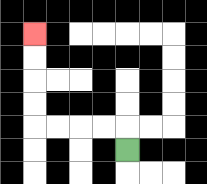{'start': '[5, 6]', 'end': '[1, 1]', 'path_directions': 'U,L,L,L,L,U,U,U,U', 'path_coordinates': '[[5, 6], [5, 5], [4, 5], [3, 5], [2, 5], [1, 5], [1, 4], [1, 3], [1, 2], [1, 1]]'}